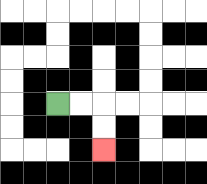{'start': '[2, 4]', 'end': '[4, 6]', 'path_directions': 'R,R,D,D', 'path_coordinates': '[[2, 4], [3, 4], [4, 4], [4, 5], [4, 6]]'}